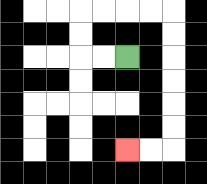{'start': '[5, 2]', 'end': '[5, 6]', 'path_directions': 'L,L,U,U,R,R,R,R,D,D,D,D,D,D,L,L', 'path_coordinates': '[[5, 2], [4, 2], [3, 2], [3, 1], [3, 0], [4, 0], [5, 0], [6, 0], [7, 0], [7, 1], [7, 2], [7, 3], [7, 4], [7, 5], [7, 6], [6, 6], [5, 6]]'}